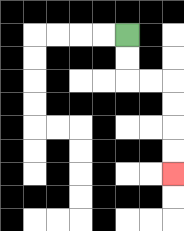{'start': '[5, 1]', 'end': '[7, 7]', 'path_directions': 'D,D,R,R,D,D,D,D', 'path_coordinates': '[[5, 1], [5, 2], [5, 3], [6, 3], [7, 3], [7, 4], [7, 5], [7, 6], [7, 7]]'}